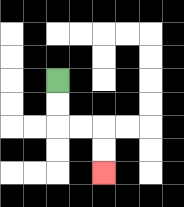{'start': '[2, 3]', 'end': '[4, 7]', 'path_directions': 'D,D,R,R,D,D', 'path_coordinates': '[[2, 3], [2, 4], [2, 5], [3, 5], [4, 5], [4, 6], [4, 7]]'}